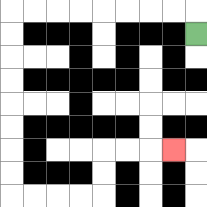{'start': '[8, 1]', 'end': '[7, 6]', 'path_directions': 'U,L,L,L,L,L,L,L,L,D,D,D,D,D,D,D,D,R,R,R,R,U,U,R,R,R', 'path_coordinates': '[[8, 1], [8, 0], [7, 0], [6, 0], [5, 0], [4, 0], [3, 0], [2, 0], [1, 0], [0, 0], [0, 1], [0, 2], [0, 3], [0, 4], [0, 5], [0, 6], [0, 7], [0, 8], [1, 8], [2, 8], [3, 8], [4, 8], [4, 7], [4, 6], [5, 6], [6, 6], [7, 6]]'}